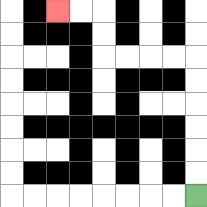{'start': '[8, 8]', 'end': '[2, 0]', 'path_directions': 'U,U,U,U,U,U,L,L,L,L,U,U,L,L', 'path_coordinates': '[[8, 8], [8, 7], [8, 6], [8, 5], [8, 4], [8, 3], [8, 2], [7, 2], [6, 2], [5, 2], [4, 2], [4, 1], [4, 0], [3, 0], [2, 0]]'}